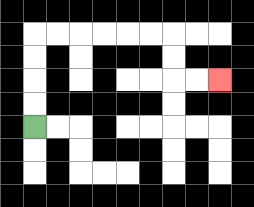{'start': '[1, 5]', 'end': '[9, 3]', 'path_directions': 'U,U,U,U,R,R,R,R,R,R,D,D,R,R', 'path_coordinates': '[[1, 5], [1, 4], [1, 3], [1, 2], [1, 1], [2, 1], [3, 1], [4, 1], [5, 1], [6, 1], [7, 1], [7, 2], [7, 3], [8, 3], [9, 3]]'}